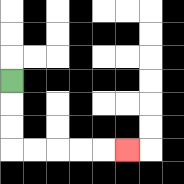{'start': '[0, 3]', 'end': '[5, 6]', 'path_directions': 'D,D,D,R,R,R,R,R', 'path_coordinates': '[[0, 3], [0, 4], [0, 5], [0, 6], [1, 6], [2, 6], [3, 6], [4, 6], [5, 6]]'}